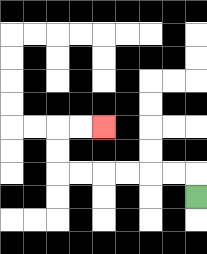{'start': '[8, 8]', 'end': '[4, 5]', 'path_directions': 'U,L,L,L,L,L,L,U,U,R,R', 'path_coordinates': '[[8, 8], [8, 7], [7, 7], [6, 7], [5, 7], [4, 7], [3, 7], [2, 7], [2, 6], [2, 5], [3, 5], [4, 5]]'}